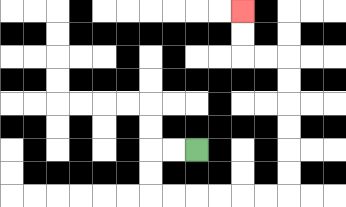{'start': '[8, 6]', 'end': '[10, 0]', 'path_directions': 'L,L,D,D,R,R,R,R,R,R,U,U,U,U,U,U,L,L,U,U', 'path_coordinates': '[[8, 6], [7, 6], [6, 6], [6, 7], [6, 8], [7, 8], [8, 8], [9, 8], [10, 8], [11, 8], [12, 8], [12, 7], [12, 6], [12, 5], [12, 4], [12, 3], [12, 2], [11, 2], [10, 2], [10, 1], [10, 0]]'}